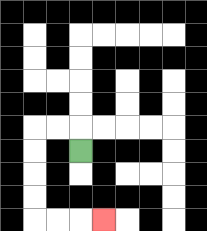{'start': '[3, 6]', 'end': '[4, 9]', 'path_directions': 'U,L,L,D,D,D,D,R,R,R', 'path_coordinates': '[[3, 6], [3, 5], [2, 5], [1, 5], [1, 6], [1, 7], [1, 8], [1, 9], [2, 9], [3, 9], [4, 9]]'}